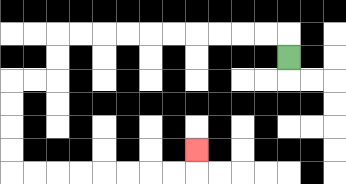{'start': '[12, 2]', 'end': '[8, 6]', 'path_directions': 'U,L,L,L,L,L,L,L,L,L,L,D,D,L,L,D,D,D,D,R,R,R,R,R,R,R,R,U', 'path_coordinates': '[[12, 2], [12, 1], [11, 1], [10, 1], [9, 1], [8, 1], [7, 1], [6, 1], [5, 1], [4, 1], [3, 1], [2, 1], [2, 2], [2, 3], [1, 3], [0, 3], [0, 4], [0, 5], [0, 6], [0, 7], [1, 7], [2, 7], [3, 7], [4, 7], [5, 7], [6, 7], [7, 7], [8, 7], [8, 6]]'}